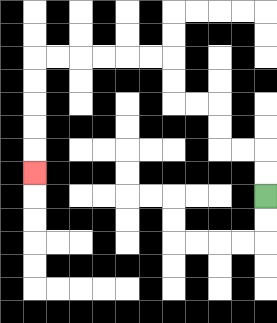{'start': '[11, 8]', 'end': '[1, 7]', 'path_directions': 'U,U,L,L,U,U,L,L,U,U,L,L,L,L,L,L,D,D,D,D,D', 'path_coordinates': '[[11, 8], [11, 7], [11, 6], [10, 6], [9, 6], [9, 5], [9, 4], [8, 4], [7, 4], [7, 3], [7, 2], [6, 2], [5, 2], [4, 2], [3, 2], [2, 2], [1, 2], [1, 3], [1, 4], [1, 5], [1, 6], [1, 7]]'}